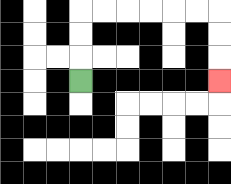{'start': '[3, 3]', 'end': '[9, 3]', 'path_directions': 'U,U,U,R,R,R,R,R,R,D,D,D', 'path_coordinates': '[[3, 3], [3, 2], [3, 1], [3, 0], [4, 0], [5, 0], [6, 0], [7, 0], [8, 0], [9, 0], [9, 1], [9, 2], [9, 3]]'}